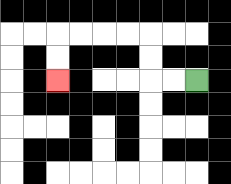{'start': '[8, 3]', 'end': '[2, 3]', 'path_directions': 'L,L,U,U,L,L,L,L,D,D', 'path_coordinates': '[[8, 3], [7, 3], [6, 3], [6, 2], [6, 1], [5, 1], [4, 1], [3, 1], [2, 1], [2, 2], [2, 3]]'}